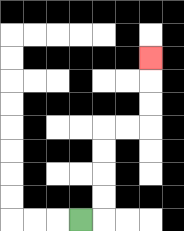{'start': '[3, 9]', 'end': '[6, 2]', 'path_directions': 'R,U,U,U,U,R,R,U,U,U', 'path_coordinates': '[[3, 9], [4, 9], [4, 8], [4, 7], [4, 6], [4, 5], [5, 5], [6, 5], [6, 4], [6, 3], [6, 2]]'}